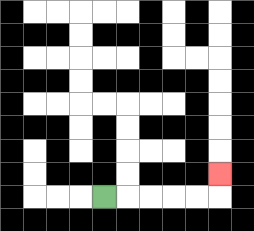{'start': '[4, 8]', 'end': '[9, 7]', 'path_directions': 'R,R,R,R,R,U', 'path_coordinates': '[[4, 8], [5, 8], [6, 8], [7, 8], [8, 8], [9, 8], [9, 7]]'}